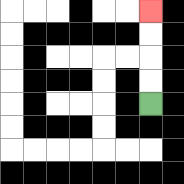{'start': '[6, 4]', 'end': '[6, 0]', 'path_directions': 'U,U,U,U', 'path_coordinates': '[[6, 4], [6, 3], [6, 2], [6, 1], [6, 0]]'}